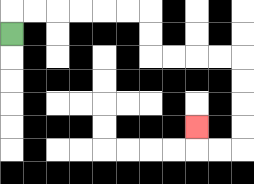{'start': '[0, 1]', 'end': '[8, 5]', 'path_directions': 'U,R,R,R,R,R,R,D,D,R,R,R,R,D,D,D,D,L,L,U', 'path_coordinates': '[[0, 1], [0, 0], [1, 0], [2, 0], [3, 0], [4, 0], [5, 0], [6, 0], [6, 1], [6, 2], [7, 2], [8, 2], [9, 2], [10, 2], [10, 3], [10, 4], [10, 5], [10, 6], [9, 6], [8, 6], [8, 5]]'}